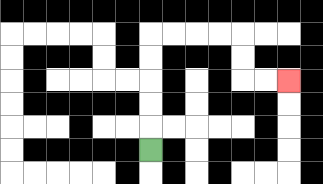{'start': '[6, 6]', 'end': '[12, 3]', 'path_directions': 'U,U,U,U,U,R,R,R,R,D,D,R,R', 'path_coordinates': '[[6, 6], [6, 5], [6, 4], [6, 3], [6, 2], [6, 1], [7, 1], [8, 1], [9, 1], [10, 1], [10, 2], [10, 3], [11, 3], [12, 3]]'}